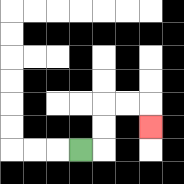{'start': '[3, 6]', 'end': '[6, 5]', 'path_directions': 'R,U,U,R,R,D', 'path_coordinates': '[[3, 6], [4, 6], [4, 5], [4, 4], [5, 4], [6, 4], [6, 5]]'}